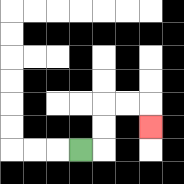{'start': '[3, 6]', 'end': '[6, 5]', 'path_directions': 'R,U,U,R,R,D', 'path_coordinates': '[[3, 6], [4, 6], [4, 5], [4, 4], [5, 4], [6, 4], [6, 5]]'}